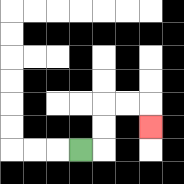{'start': '[3, 6]', 'end': '[6, 5]', 'path_directions': 'R,U,U,R,R,D', 'path_coordinates': '[[3, 6], [4, 6], [4, 5], [4, 4], [5, 4], [6, 4], [6, 5]]'}